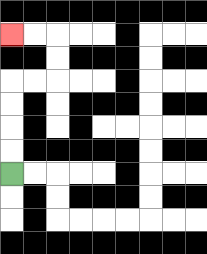{'start': '[0, 7]', 'end': '[0, 1]', 'path_directions': 'U,U,U,U,R,R,U,U,L,L', 'path_coordinates': '[[0, 7], [0, 6], [0, 5], [0, 4], [0, 3], [1, 3], [2, 3], [2, 2], [2, 1], [1, 1], [0, 1]]'}